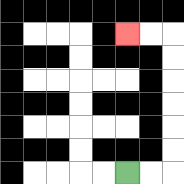{'start': '[5, 7]', 'end': '[5, 1]', 'path_directions': 'R,R,U,U,U,U,U,U,L,L', 'path_coordinates': '[[5, 7], [6, 7], [7, 7], [7, 6], [7, 5], [7, 4], [7, 3], [7, 2], [7, 1], [6, 1], [5, 1]]'}